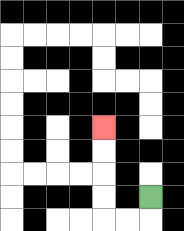{'start': '[6, 8]', 'end': '[4, 5]', 'path_directions': 'D,L,L,U,U,U,U', 'path_coordinates': '[[6, 8], [6, 9], [5, 9], [4, 9], [4, 8], [4, 7], [4, 6], [4, 5]]'}